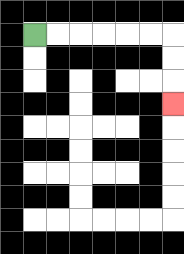{'start': '[1, 1]', 'end': '[7, 4]', 'path_directions': 'R,R,R,R,R,R,D,D,D', 'path_coordinates': '[[1, 1], [2, 1], [3, 1], [4, 1], [5, 1], [6, 1], [7, 1], [7, 2], [7, 3], [7, 4]]'}